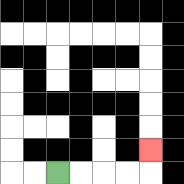{'start': '[2, 7]', 'end': '[6, 6]', 'path_directions': 'R,R,R,R,U', 'path_coordinates': '[[2, 7], [3, 7], [4, 7], [5, 7], [6, 7], [6, 6]]'}